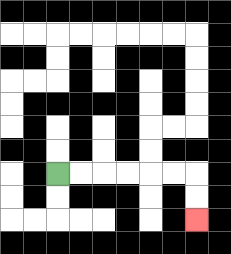{'start': '[2, 7]', 'end': '[8, 9]', 'path_directions': 'R,R,R,R,R,R,D,D', 'path_coordinates': '[[2, 7], [3, 7], [4, 7], [5, 7], [6, 7], [7, 7], [8, 7], [8, 8], [8, 9]]'}